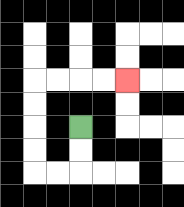{'start': '[3, 5]', 'end': '[5, 3]', 'path_directions': 'D,D,L,L,U,U,U,U,R,R,R,R', 'path_coordinates': '[[3, 5], [3, 6], [3, 7], [2, 7], [1, 7], [1, 6], [1, 5], [1, 4], [1, 3], [2, 3], [3, 3], [4, 3], [5, 3]]'}